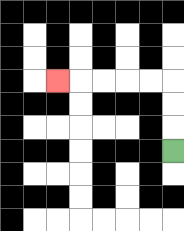{'start': '[7, 6]', 'end': '[2, 3]', 'path_directions': 'U,U,U,L,L,L,L,L', 'path_coordinates': '[[7, 6], [7, 5], [7, 4], [7, 3], [6, 3], [5, 3], [4, 3], [3, 3], [2, 3]]'}